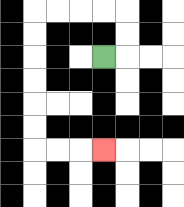{'start': '[4, 2]', 'end': '[4, 6]', 'path_directions': 'R,U,U,L,L,L,L,D,D,D,D,D,D,R,R,R', 'path_coordinates': '[[4, 2], [5, 2], [5, 1], [5, 0], [4, 0], [3, 0], [2, 0], [1, 0], [1, 1], [1, 2], [1, 3], [1, 4], [1, 5], [1, 6], [2, 6], [3, 6], [4, 6]]'}